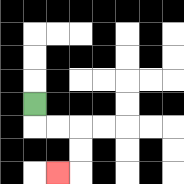{'start': '[1, 4]', 'end': '[2, 7]', 'path_directions': 'D,R,R,D,D,L', 'path_coordinates': '[[1, 4], [1, 5], [2, 5], [3, 5], [3, 6], [3, 7], [2, 7]]'}